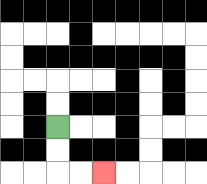{'start': '[2, 5]', 'end': '[4, 7]', 'path_directions': 'D,D,R,R', 'path_coordinates': '[[2, 5], [2, 6], [2, 7], [3, 7], [4, 7]]'}